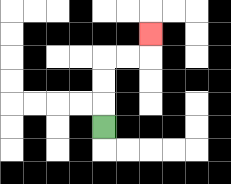{'start': '[4, 5]', 'end': '[6, 1]', 'path_directions': 'U,U,U,R,R,U', 'path_coordinates': '[[4, 5], [4, 4], [4, 3], [4, 2], [5, 2], [6, 2], [6, 1]]'}